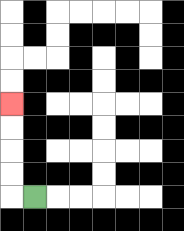{'start': '[1, 8]', 'end': '[0, 4]', 'path_directions': 'L,U,U,U,U', 'path_coordinates': '[[1, 8], [0, 8], [0, 7], [0, 6], [0, 5], [0, 4]]'}